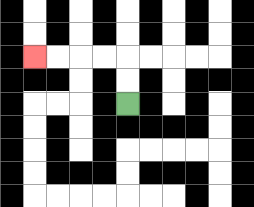{'start': '[5, 4]', 'end': '[1, 2]', 'path_directions': 'U,U,L,L,L,L', 'path_coordinates': '[[5, 4], [5, 3], [5, 2], [4, 2], [3, 2], [2, 2], [1, 2]]'}